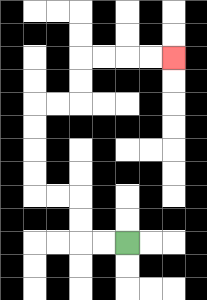{'start': '[5, 10]', 'end': '[7, 2]', 'path_directions': 'L,L,U,U,L,L,U,U,U,U,R,R,U,U,R,R,R,R', 'path_coordinates': '[[5, 10], [4, 10], [3, 10], [3, 9], [3, 8], [2, 8], [1, 8], [1, 7], [1, 6], [1, 5], [1, 4], [2, 4], [3, 4], [3, 3], [3, 2], [4, 2], [5, 2], [6, 2], [7, 2]]'}